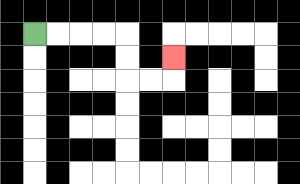{'start': '[1, 1]', 'end': '[7, 2]', 'path_directions': 'R,R,R,R,D,D,R,R,U', 'path_coordinates': '[[1, 1], [2, 1], [3, 1], [4, 1], [5, 1], [5, 2], [5, 3], [6, 3], [7, 3], [7, 2]]'}